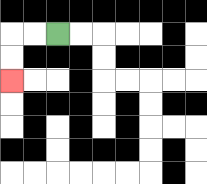{'start': '[2, 1]', 'end': '[0, 3]', 'path_directions': 'L,L,D,D', 'path_coordinates': '[[2, 1], [1, 1], [0, 1], [0, 2], [0, 3]]'}